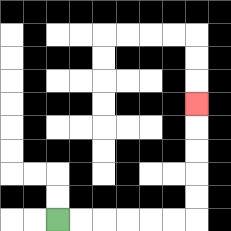{'start': '[2, 9]', 'end': '[8, 4]', 'path_directions': 'R,R,R,R,R,R,U,U,U,U,U', 'path_coordinates': '[[2, 9], [3, 9], [4, 9], [5, 9], [6, 9], [7, 9], [8, 9], [8, 8], [8, 7], [8, 6], [8, 5], [8, 4]]'}